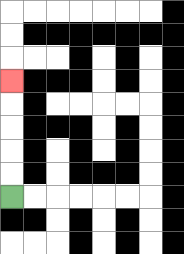{'start': '[0, 8]', 'end': '[0, 3]', 'path_directions': 'U,U,U,U,U', 'path_coordinates': '[[0, 8], [0, 7], [0, 6], [0, 5], [0, 4], [0, 3]]'}